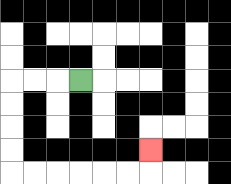{'start': '[3, 3]', 'end': '[6, 6]', 'path_directions': 'L,L,L,D,D,D,D,R,R,R,R,R,R,U', 'path_coordinates': '[[3, 3], [2, 3], [1, 3], [0, 3], [0, 4], [0, 5], [0, 6], [0, 7], [1, 7], [2, 7], [3, 7], [4, 7], [5, 7], [6, 7], [6, 6]]'}